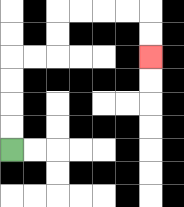{'start': '[0, 6]', 'end': '[6, 2]', 'path_directions': 'U,U,U,U,R,R,U,U,R,R,R,R,D,D', 'path_coordinates': '[[0, 6], [0, 5], [0, 4], [0, 3], [0, 2], [1, 2], [2, 2], [2, 1], [2, 0], [3, 0], [4, 0], [5, 0], [6, 0], [6, 1], [6, 2]]'}